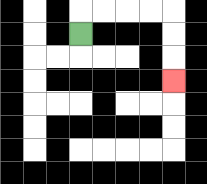{'start': '[3, 1]', 'end': '[7, 3]', 'path_directions': 'U,R,R,R,R,D,D,D', 'path_coordinates': '[[3, 1], [3, 0], [4, 0], [5, 0], [6, 0], [7, 0], [7, 1], [7, 2], [7, 3]]'}